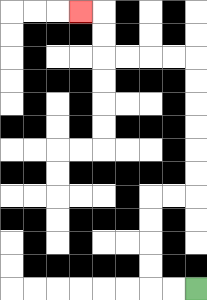{'start': '[8, 12]', 'end': '[3, 0]', 'path_directions': 'L,L,U,U,U,U,R,R,U,U,U,U,U,U,L,L,L,L,U,U,L', 'path_coordinates': '[[8, 12], [7, 12], [6, 12], [6, 11], [6, 10], [6, 9], [6, 8], [7, 8], [8, 8], [8, 7], [8, 6], [8, 5], [8, 4], [8, 3], [8, 2], [7, 2], [6, 2], [5, 2], [4, 2], [4, 1], [4, 0], [3, 0]]'}